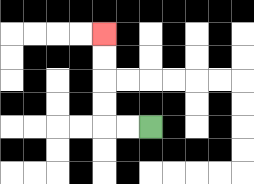{'start': '[6, 5]', 'end': '[4, 1]', 'path_directions': 'L,L,U,U,U,U', 'path_coordinates': '[[6, 5], [5, 5], [4, 5], [4, 4], [4, 3], [4, 2], [4, 1]]'}